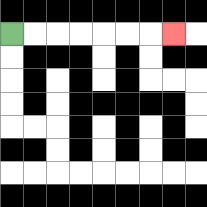{'start': '[0, 1]', 'end': '[7, 1]', 'path_directions': 'R,R,R,R,R,R,R', 'path_coordinates': '[[0, 1], [1, 1], [2, 1], [3, 1], [4, 1], [5, 1], [6, 1], [7, 1]]'}